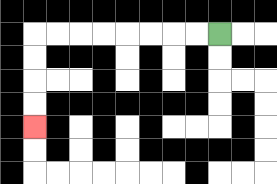{'start': '[9, 1]', 'end': '[1, 5]', 'path_directions': 'L,L,L,L,L,L,L,L,D,D,D,D', 'path_coordinates': '[[9, 1], [8, 1], [7, 1], [6, 1], [5, 1], [4, 1], [3, 1], [2, 1], [1, 1], [1, 2], [1, 3], [1, 4], [1, 5]]'}